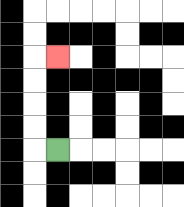{'start': '[2, 6]', 'end': '[2, 2]', 'path_directions': 'L,U,U,U,U,R', 'path_coordinates': '[[2, 6], [1, 6], [1, 5], [1, 4], [1, 3], [1, 2], [2, 2]]'}